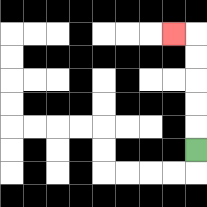{'start': '[8, 6]', 'end': '[7, 1]', 'path_directions': 'U,U,U,U,U,L', 'path_coordinates': '[[8, 6], [8, 5], [8, 4], [8, 3], [8, 2], [8, 1], [7, 1]]'}